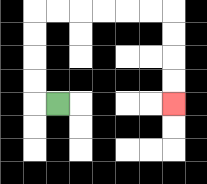{'start': '[2, 4]', 'end': '[7, 4]', 'path_directions': 'L,U,U,U,U,R,R,R,R,R,R,D,D,D,D', 'path_coordinates': '[[2, 4], [1, 4], [1, 3], [1, 2], [1, 1], [1, 0], [2, 0], [3, 0], [4, 0], [5, 0], [6, 0], [7, 0], [7, 1], [7, 2], [7, 3], [7, 4]]'}